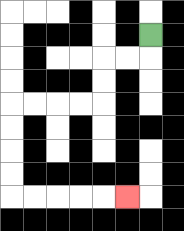{'start': '[6, 1]', 'end': '[5, 8]', 'path_directions': 'D,L,L,D,D,L,L,L,L,D,D,D,D,R,R,R,R,R', 'path_coordinates': '[[6, 1], [6, 2], [5, 2], [4, 2], [4, 3], [4, 4], [3, 4], [2, 4], [1, 4], [0, 4], [0, 5], [0, 6], [0, 7], [0, 8], [1, 8], [2, 8], [3, 8], [4, 8], [5, 8]]'}